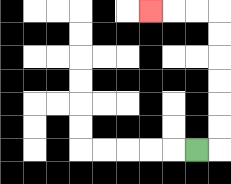{'start': '[8, 6]', 'end': '[6, 0]', 'path_directions': 'R,U,U,U,U,U,U,L,L,L', 'path_coordinates': '[[8, 6], [9, 6], [9, 5], [9, 4], [9, 3], [9, 2], [9, 1], [9, 0], [8, 0], [7, 0], [6, 0]]'}